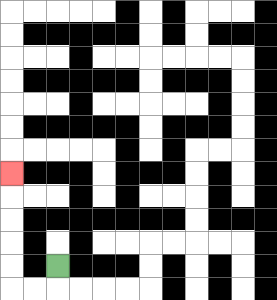{'start': '[2, 11]', 'end': '[0, 7]', 'path_directions': 'D,L,L,U,U,U,U,U', 'path_coordinates': '[[2, 11], [2, 12], [1, 12], [0, 12], [0, 11], [0, 10], [0, 9], [0, 8], [0, 7]]'}